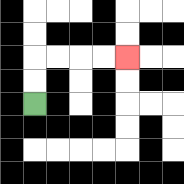{'start': '[1, 4]', 'end': '[5, 2]', 'path_directions': 'U,U,R,R,R,R', 'path_coordinates': '[[1, 4], [1, 3], [1, 2], [2, 2], [3, 2], [4, 2], [5, 2]]'}